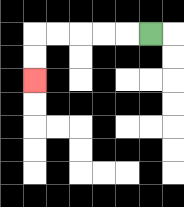{'start': '[6, 1]', 'end': '[1, 3]', 'path_directions': 'L,L,L,L,L,D,D', 'path_coordinates': '[[6, 1], [5, 1], [4, 1], [3, 1], [2, 1], [1, 1], [1, 2], [1, 3]]'}